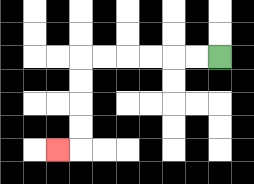{'start': '[9, 2]', 'end': '[2, 6]', 'path_directions': 'L,L,L,L,L,L,D,D,D,D,L', 'path_coordinates': '[[9, 2], [8, 2], [7, 2], [6, 2], [5, 2], [4, 2], [3, 2], [3, 3], [3, 4], [3, 5], [3, 6], [2, 6]]'}